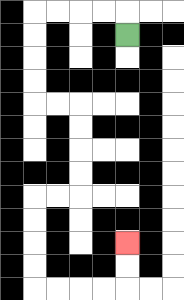{'start': '[5, 1]', 'end': '[5, 10]', 'path_directions': 'U,L,L,L,L,D,D,D,D,R,R,D,D,D,D,L,L,D,D,D,D,R,R,R,R,U,U', 'path_coordinates': '[[5, 1], [5, 0], [4, 0], [3, 0], [2, 0], [1, 0], [1, 1], [1, 2], [1, 3], [1, 4], [2, 4], [3, 4], [3, 5], [3, 6], [3, 7], [3, 8], [2, 8], [1, 8], [1, 9], [1, 10], [1, 11], [1, 12], [2, 12], [3, 12], [4, 12], [5, 12], [5, 11], [5, 10]]'}